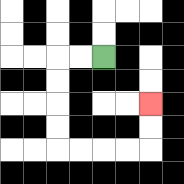{'start': '[4, 2]', 'end': '[6, 4]', 'path_directions': 'L,L,D,D,D,D,R,R,R,R,U,U', 'path_coordinates': '[[4, 2], [3, 2], [2, 2], [2, 3], [2, 4], [2, 5], [2, 6], [3, 6], [4, 6], [5, 6], [6, 6], [6, 5], [6, 4]]'}